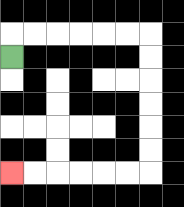{'start': '[0, 2]', 'end': '[0, 7]', 'path_directions': 'U,R,R,R,R,R,R,D,D,D,D,D,D,L,L,L,L,L,L', 'path_coordinates': '[[0, 2], [0, 1], [1, 1], [2, 1], [3, 1], [4, 1], [5, 1], [6, 1], [6, 2], [6, 3], [6, 4], [6, 5], [6, 6], [6, 7], [5, 7], [4, 7], [3, 7], [2, 7], [1, 7], [0, 7]]'}